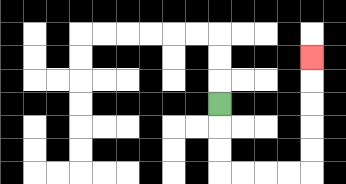{'start': '[9, 4]', 'end': '[13, 2]', 'path_directions': 'D,D,D,R,R,R,R,U,U,U,U,U', 'path_coordinates': '[[9, 4], [9, 5], [9, 6], [9, 7], [10, 7], [11, 7], [12, 7], [13, 7], [13, 6], [13, 5], [13, 4], [13, 3], [13, 2]]'}